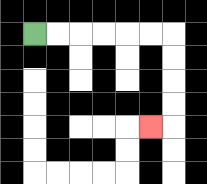{'start': '[1, 1]', 'end': '[6, 5]', 'path_directions': 'R,R,R,R,R,R,D,D,D,D,L', 'path_coordinates': '[[1, 1], [2, 1], [3, 1], [4, 1], [5, 1], [6, 1], [7, 1], [7, 2], [7, 3], [7, 4], [7, 5], [6, 5]]'}